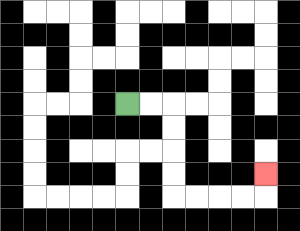{'start': '[5, 4]', 'end': '[11, 7]', 'path_directions': 'R,R,D,D,D,D,R,R,R,R,U', 'path_coordinates': '[[5, 4], [6, 4], [7, 4], [7, 5], [7, 6], [7, 7], [7, 8], [8, 8], [9, 8], [10, 8], [11, 8], [11, 7]]'}